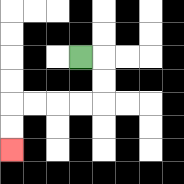{'start': '[3, 2]', 'end': '[0, 6]', 'path_directions': 'R,D,D,L,L,L,L,D,D', 'path_coordinates': '[[3, 2], [4, 2], [4, 3], [4, 4], [3, 4], [2, 4], [1, 4], [0, 4], [0, 5], [0, 6]]'}